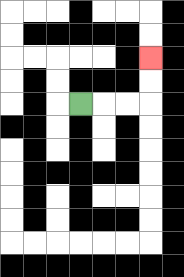{'start': '[3, 4]', 'end': '[6, 2]', 'path_directions': 'R,R,R,U,U', 'path_coordinates': '[[3, 4], [4, 4], [5, 4], [6, 4], [6, 3], [6, 2]]'}